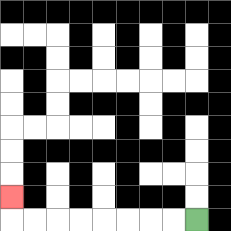{'start': '[8, 9]', 'end': '[0, 8]', 'path_directions': 'L,L,L,L,L,L,L,L,U', 'path_coordinates': '[[8, 9], [7, 9], [6, 9], [5, 9], [4, 9], [3, 9], [2, 9], [1, 9], [0, 9], [0, 8]]'}